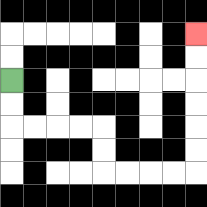{'start': '[0, 3]', 'end': '[8, 1]', 'path_directions': 'D,D,R,R,R,R,D,D,R,R,R,R,U,U,U,U,U,U', 'path_coordinates': '[[0, 3], [0, 4], [0, 5], [1, 5], [2, 5], [3, 5], [4, 5], [4, 6], [4, 7], [5, 7], [6, 7], [7, 7], [8, 7], [8, 6], [8, 5], [8, 4], [8, 3], [8, 2], [8, 1]]'}